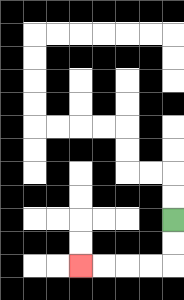{'start': '[7, 9]', 'end': '[3, 11]', 'path_directions': 'D,D,L,L,L,L', 'path_coordinates': '[[7, 9], [7, 10], [7, 11], [6, 11], [5, 11], [4, 11], [3, 11]]'}